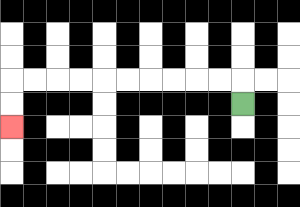{'start': '[10, 4]', 'end': '[0, 5]', 'path_directions': 'U,L,L,L,L,L,L,L,L,L,L,D,D', 'path_coordinates': '[[10, 4], [10, 3], [9, 3], [8, 3], [7, 3], [6, 3], [5, 3], [4, 3], [3, 3], [2, 3], [1, 3], [0, 3], [0, 4], [0, 5]]'}